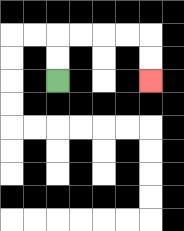{'start': '[2, 3]', 'end': '[6, 3]', 'path_directions': 'U,U,R,R,R,R,D,D', 'path_coordinates': '[[2, 3], [2, 2], [2, 1], [3, 1], [4, 1], [5, 1], [6, 1], [6, 2], [6, 3]]'}